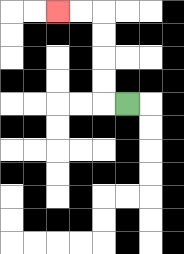{'start': '[5, 4]', 'end': '[2, 0]', 'path_directions': 'L,U,U,U,U,L,L', 'path_coordinates': '[[5, 4], [4, 4], [4, 3], [4, 2], [4, 1], [4, 0], [3, 0], [2, 0]]'}